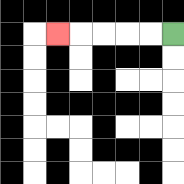{'start': '[7, 1]', 'end': '[2, 1]', 'path_directions': 'L,L,L,L,L', 'path_coordinates': '[[7, 1], [6, 1], [5, 1], [4, 1], [3, 1], [2, 1]]'}